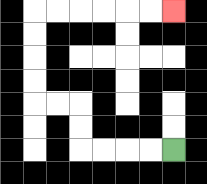{'start': '[7, 6]', 'end': '[7, 0]', 'path_directions': 'L,L,L,L,U,U,L,L,U,U,U,U,R,R,R,R,R,R', 'path_coordinates': '[[7, 6], [6, 6], [5, 6], [4, 6], [3, 6], [3, 5], [3, 4], [2, 4], [1, 4], [1, 3], [1, 2], [1, 1], [1, 0], [2, 0], [3, 0], [4, 0], [5, 0], [6, 0], [7, 0]]'}